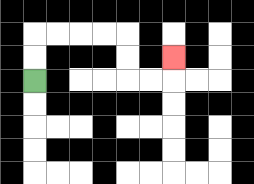{'start': '[1, 3]', 'end': '[7, 2]', 'path_directions': 'U,U,R,R,R,R,D,D,R,R,U', 'path_coordinates': '[[1, 3], [1, 2], [1, 1], [2, 1], [3, 1], [4, 1], [5, 1], [5, 2], [5, 3], [6, 3], [7, 3], [7, 2]]'}